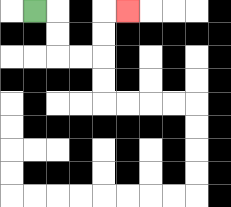{'start': '[1, 0]', 'end': '[5, 0]', 'path_directions': 'R,D,D,R,R,U,U,R', 'path_coordinates': '[[1, 0], [2, 0], [2, 1], [2, 2], [3, 2], [4, 2], [4, 1], [4, 0], [5, 0]]'}